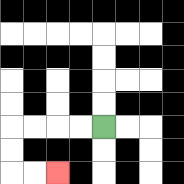{'start': '[4, 5]', 'end': '[2, 7]', 'path_directions': 'L,L,L,L,D,D,R,R', 'path_coordinates': '[[4, 5], [3, 5], [2, 5], [1, 5], [0, 5], [0, 6], [0, 7], [1, 7], [2, 7]]'}